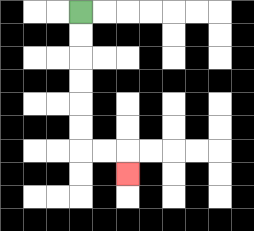{'start': '[3, 0]', 'end': '[5, 7]', 'path_directions': 'D,D,D,D,D,D,R,R,D', 'path_coordinates': '[[3, 0], [3, 1], [3, 2], [3, 3], [3, 4], [3, 5], [3, 6], [4, 6], [5, 6], [5, 7]]'}